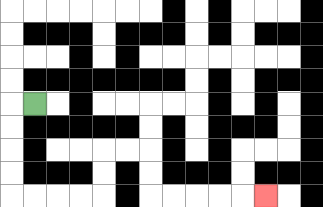{'start': '[1, 4]', 'end': '[11, 8]', 'path_directions': 'L,D,D,D,D,R,R,R,R,U,U,R,R,D,D,R,R,R,R,R', 'path_coordinates': '[[1, 4], [0, 4], [0, 5], [0, 6], [0, 7], [0, 8], [1, 8], [2, 8], [3, 8], [4, 8], [4, 7], [4, 6], [5, 6], [6, 6], [6, 7], [6, 8], [7, 8], [8, 8], [9, 8], [10, 8], [11, 8]]'}